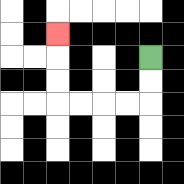{'start': '[6, 2]', 'end': '[2, 1]', 'path_directions': 'D,D,L,L,L,L,U,U,U', 'path_coordinates': '[[6, 2], [6, 3], [6, 4], [5, 4], [4, 4], [3, 4], [2, 4], [2, 3], [2, 2], [2, 1]]'}